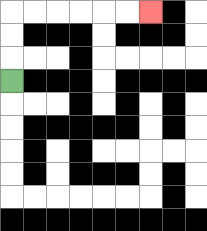{'start': '[0, 3]', 'end': '[6, 0]', 'path_directions': 'U,U,U,R,R,R,R,R,R', 'path_coordinates': '[[0, 3], [0, 2], [0, 1], [0, 0], [1, 0], [2, 0], [3, 0], [4, 0], [5, 0], [6, 0]]'}